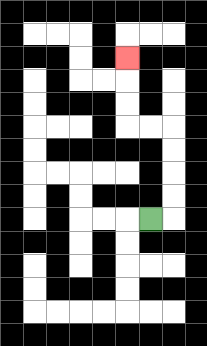{'start': '[6, 9]', 'end': '[5, 2]', 'path_directions': 'R,U,U,U,U,L,L,U,U,U', 'path_coordinates': '[[6, 9], [7, 9], [7, 8], [7, 7], [7, 6], [7, 5], [6, 5], [5, 5], [5, 4], [5, 3], [5, 2]]'}